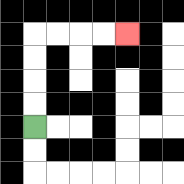{'start': '[1, 5]', 'end': '[5, 1]', 'path_directions': 'U,U,U,U,R,R,R,R', 'path_coordinates': '[[1, 5], [1, 4], [1, 3], [1, 2], [1, 1], [2, 1], [3, 1], [4, 1], [5, 1]]'}